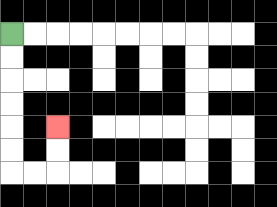{'start': '[0, 1]', 'end': '[2, 5]', 'path_directions': 'D,D,D,D,D,D,R,R,U,U', 'path_coordinates': '[[0, 1], [0, 2], [0, 3], [0, 4], [0, 5], [0, 6], [0, 7], [1, 7], [2, 7], [2, 6], [2, 5]]'}